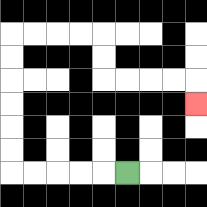{'start': '[5, 7]', 'end': '[8, 4]', 'path_directions': 'L,L,L,L,L,U,U,U,U,U,U,R,R,R,R,D,D,R,R,R,R,D', 'path_coordinates': '[[5, 7], [4, 7], [3, 7], [2, 7], [1, 7], [0, 7], [0, 6], [0, 5], [0, 4], [0, 3], [0, 2], [0, 1], [1, 1], [2, 1], [3, 1], [4, 1], [4, 2], [4, 3], [5, 3], [6, 3], [7, 3], [8, 3], [8, 4]]'}